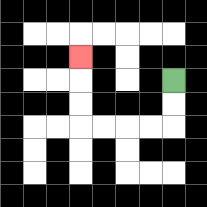{'start': '[7, 3]', 'end': '[3, 2]', 'path_directions': 'D,D,L,L,L,L,U,U,U', 'path_coordinates': '[[7, 3], [7, 4], [7, 5], [6, 5], [5, 5], [4, 5], [3, 5], [3, 4], [3, 3], [3, 2]]'}